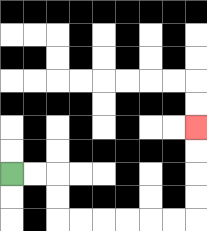{'start': '[0, 7]', 'end': '[8, 5]', 'path_directions': 'R,R,D,D,R,R,R,R,R,R,U,U,U,U', 'path_coordinates': '[[0, 7], [1, 7], [2, 7], [2, 8], [2, 9], [3, 9], [4, 9], [5, 9], [6, 9], [7, 9], [8, 9], [8, 8], [8, 7], [8, 6], [8, 5]]'}